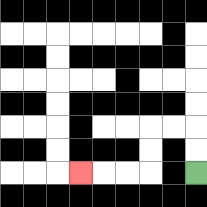{'start': '[8, 7]', 'end': '[3, 7]', 'path_directions': 'U,U,L,L,D,D,L,L,L', 'path_coordinates': '[[8, 7], [8, 6], [8, 5], [7, 5], [6, 5], [6, 6], [6, 7], [5, 7], [4, 7], [3, 7]]'}